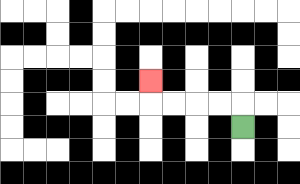{'start': '[10, 5]', 'end': '[6, 3]', 'path_directions': 'U,L,L,L,L,U', 'path_coordinates': '[[10, 5], [10, 4], [9, 4], [8, 4], [7, 4], [6, 4], [6, 3]]'}